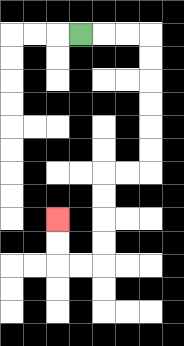{'start': '[3, 1]', 'end': '[2, 9]', 'path_directions': 'R,R,R,D,D,D,D,D,D,L,L,D,D,D,D,L,L,U,U', 'path_coordinates': '[[3, 1], [4, 1], [5, 1], [6, 1], [6, 2], [6, 3], [6, 4], [6, 5], [6, 6], [6, 7], [5, 7], [4, 7], [4, 8], [4, 9], [4, 10], [4, 11], [3, 11], [2, 11], [2, 10], [2, 9]]'}